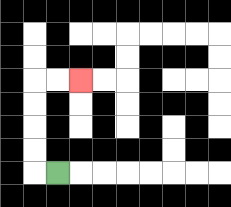{'start': '[2, 7]', 'end': '[3, 3]', 'path_directions': 'L,U,U,U,U,R,R', 'path_coordinates': '[[2, 7], [1, 7], [1, 6], [1, 5], [1, 4], [1, 3], [2, 3], [3, 3]]'}